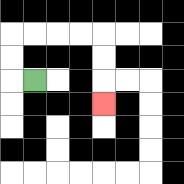{'start': '[1, 3]', 'end': '[4, 4]', 'path_directions': 'L,U,U,R,R,R,R,D,D,D', 'path_coordinates': '[[1, 3], [0, 3], [0, 2], [0, 1], [1, 1], [2, 1], [3, 1], [4, 1], [4, 2], [4, 3], [4, 4]]'}